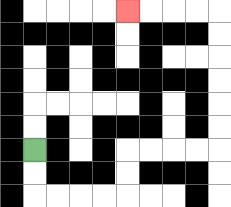{'start': '[1, 6]', 'end': '[5, 0]', 'path_directions': 'D,D,R,R,R,R,U,U,R,R,R,R,U,U,U,U,U,U,L,L,L,L', 'path_coordinates': '[[1, 6], [1, 7], [1, 8], [2, 8], [3, 8], [4, 8], [5, 8], [5, 7], [5, 6], [6, 6], [7, 6], [8, 6], [9, 6], [9, 5], [9, 4], [9, 3], [9, 2], [9, 1], [9, 0], [8, 0], [7, 0], [6, 0], [5, 0]]'}